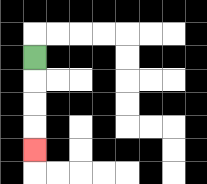{'start': '[1, 2]', 'end': '[1, 6]', 'path_directions': 'D,D,D,D', 'path_coordinates': '[[1, 2], [1, 3], [1, 4], [1, 5], [1, 6]]'}